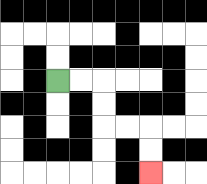{'start': '[2, 3]', 'end': '[6, 7]', 'path_directions': 'R,R,D,D,R,R,D,D', 'path_coordinates': '[[2, 3], [3, 3], [4, 3], [4, 4], [4, 5], [5, 5], [6, 5], [6, 6], [6, 7]]'}